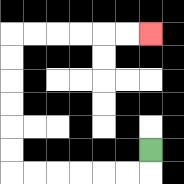{'start': '[6, 6]', 'end': '[6, 1]', 'path_directions': 'D,L,L,L,L,L,L,U,U,U,U,U,U,R,R,R,R,R,R', 'path_coordinates': '[[6, 6], [6, 7], [5, 7], [4, 7], [3, 7], [2, 7], [1, 7], [0, 7], [0, 6], [0, 5], [0, 4], [0, 3], [0, 2], [0, 1], [1, 1], [2, 1], [3, 1], [4, 1], [5, 1], [6, 1]]'}